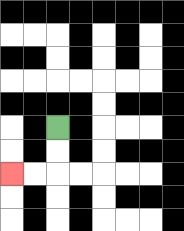{'start': '[2, 5]', 'end': '[0, 7]', 'path_directions': 'D,D,L,L', 'path_coordinates': '[[2, 5], [2, 6], [2, 7], [1, 7], [0, 7]]'}